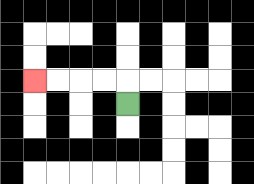{'start': '[5, 4]', 'end': '[1, 3]', 'path_directions': 'U,L,L,L,L', 'path_coordinates': '[[5, 4], [5, 3], [4, 3], [3, 3], [2, 3], [1, 3]]'}